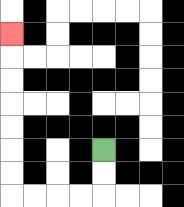{'start': '[4, 6]', 'end': '[0, 1]', 'path_directions': 'D,D,L,L,L,L,U,U,U,U,U,U,U', 'path_coordinates': '[[4, 6], [4, 7], [4, 8], [3, 8], [2, 8], [1, 8], [0, 8], [0, 7], [0, 6], [0, 5], [0, 4], [0, 3], [0, 2], [0, 1]]'}